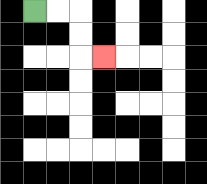{'start': '[1, 0]', 'end': '[4, 2]', 'path_directions': 'R,R,D,D,R', 'path_coordinates': '[[1, 0], [2, 0], [3, 0], [3, 1], [3, 2], [4, 2]]'}